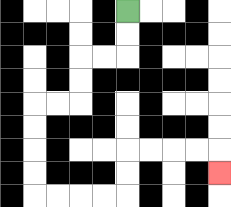{'start': '[5, 0]', 'end': '[9, 7]', 'path_directions': 'D,D,L,L,D,D,L,L,D,D,D,D,R,R,R,R,U,U,R,R,R,R,D', 'path_coordinates': '[[5, 0], [5, 1], [5, 2], [4, 2], [3, 2], [3, 3], [3, 4], [2, 4], [1, 4], [1, 5], [1, 6], [1, 7], [1, 8], [2, 8], [3, 8], [4, 8], [5, 8], [5, 7], [5, 6], [6, 6], [7, 6], [8, 6], [9, 6], [9, 7]]'}